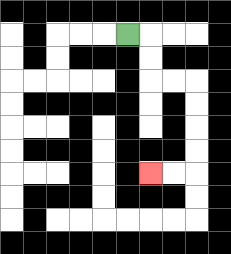{'start': '[5, 1]', 'end': '[6, 7]', 'path_directions': 'R,D,D,R,R,D,D,D,D,L,L', 'path_coordinates': '[[5, 1], [6, 1], [6, 2], [6, 3], [7, 3], [8, 3], [8, 4], [8, 5], [8, 6], [8, 7], [7, 7], [6, 7]]'}